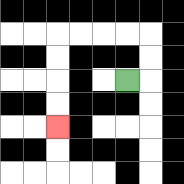{'start': '[5, 3]', 'end': '[2, 5]', 'path_directions': 'R,U,U,L,L,L,L,D,D,D,D', 'path_coordinates': '[[5, 3], [6, 3], [6, 2], [6, 1], [5, 1], [4, 1], [3, 1], [2, 1], [2, 2], [2, 3], [2, 4], [2, 5]]'}